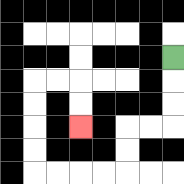{'start': '[7, 2]', 'end': '[3, 5]', 'path_directions': 'D,D,D,L,L,D,D,L,L,L,L,U,U,U,U,R,R,D,D', 'path_coordinates': '[[7, 2], [7, 3], [7, 4], [7, 5], [6, 5], [5, 5], [5, 6], [5, 7], [4, 7], [3, 7], [2, 7], [1, 7], [1, 6], [1, 5], [1, 4], [1, 3], [2, 3], [3, 3], [3, 4], [3, 5]]'}